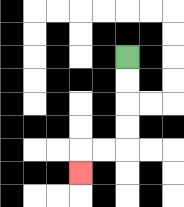{'start': '[5, 2]', 'end': '[3, 7]', 'path_directions': 'D,D,D,D,L,L,D', 'path_coordinates': '[[5, 2], [5, 3], [5, 4], [5, 5], [5, 6], [4, 6], [3, 6], [3, 7]]'}